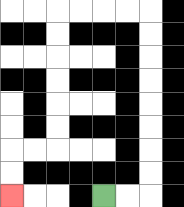{'start': '[4, 8]', 'end': '[0, 8]', 'path_directions': 'R,R,U,U,U,U,U,U,U,U,L,L,L,L,D,D,D,D,D,D,L,L,D,D', 'path_coordinates': '[[4, 8], [5, 8], [6, 8], [6, 7], [6, 6], [6, 5], [6, 4], [6, 3], [6, 2], [6, 1], [6, 0], [5, 0], [4, 0], [3, 0], [2, 0], [2, 1], [2, 2], [2, 3], [2, 4], [2, 5], [2, 6], [1, 6], [0, 6], [0, 7], [0, 8]]'}